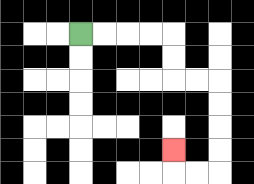{'start': '[3, 1]', 'end': '[7, 6]', 'path_directions': 'R,R,R,R,D,D,R,R,D,D,D,D,L,L,U', 'path_coordinates': '[[3, 1], [4, 1], [5, 1], [6, 1], [7, 1], [7, 2], [7, 3], [8, 3], [9, 3], [9, 4], [9, 5], [9, 6], [9, 7], [8, 7], [7, 7], [7, 6]]'}